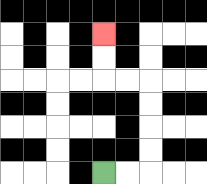{'start': '[4, 7]', 'end': '[4, 1]', 'path_directions': 'R,R,U,U,U,U,L,L,U,U', 'path_coordinates': '[[4, 7], [5, 7], [6, 7], [6, 6], [6, 5], [6, 4], [6, 3], [5, 3], [4, 3], [4, 2], [4, 1]]'}